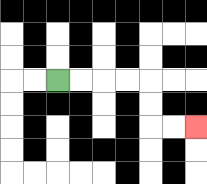{'start': '[2, 3]', 'end': '[8, 5]', 'path_directions': 'R,R,R,R,D,D,R,R', 'path_coordinates': '[[2, 3], [3, 3], [4, 3], [5, 3], [6, 3], [6, 4], [6, 5], [7, 5], [8, 5]]'}